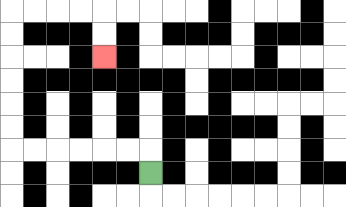{'start': '[6, 7]', 'end': '[4, 2]', 'path_directions': 'U,L,L,L,L,L,L,U,U,U,U,U,U,R,R,R,R,D,D', 'path_coordinates': '[[6, 7], [6, 6], [5, 6], [4, 6], [3, 6], [2, 6], [1, 6], [0, 6], [0, 5], [0, 4], [0, 3], [0, 2], [0, 1], [0, 0], [1, 0], [2, 0], [3, 0], [4, 0], [4, 1], [4, 2]]'}